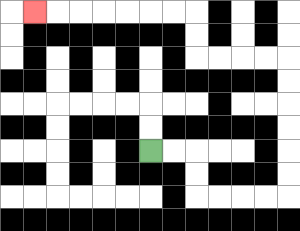{'start': '[6, 6]', 'end': '[1, 0]', 'path_directions': 'R,R,D,D,R,R,R,R,U,U,U,U,U,U,L,L,L,L,U,U,L,L,L,L,L,L,L', 'path_coordinates': '[[6, 6], [7, 6], [8, 6], [8, 7], [8, 8], [9, 8], [10, 8], [11, 8], [12, 8], [12, 7], [12, 6], [12, 5], [12, 4], [12, 3], [12, 2], [11, 2], [10, 2], [9, 2], [8, 2], [8, 1], [8, 0], [7, 0], [6, 0], [5, 0], [4, 0], [3, 0], [2, 0], [1, 0]]'}